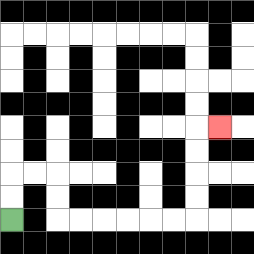{'start': '[0, 9]', 'end': '[9, 5]', 'path_directions': 'U,U,R,R,D,D,R,R,R,R,R,R,U,U,U,U,R', 'path_coordinates': '[[0, 9], [0, 8], [0, 7], [1, 7], [2, 7], [2, 8], [2, 9], [3, 9], [4, 9], [5, 9], [6, 9], [7, 9], [8, 9], [8, 8], [8, 7], [8, 6], [8, 5], [9, 5]]'}